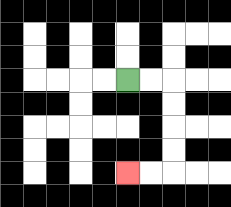{'start': '[5, 3]', 'end': '[5, 7]', 'path_directions': 'R,R,D,D,D,D,L,L', 'path_coordinates': '[[5, 3], [6, 3], [7, 3], [7, 4], [7, 5], [7, 6], [7, 7], [6, 7], [5, 7]]'}